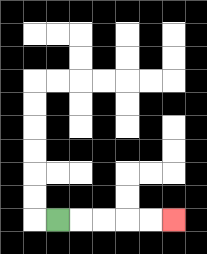{'start': '[2, 9]', 'end': '[7, 9]', 'path_directions': 'R,R,R,R,R', 'path_coordinates': '[[2, 9], [3, 9], [4, 9], [5, 9], [6, 9], [7, 9]]'}